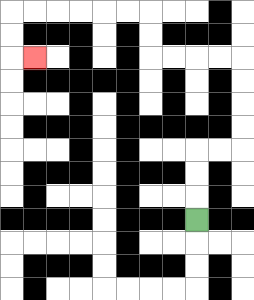{'start': '[8, 9]', 'end': '[1, 2]', 'path_directions': 'U,U,U,R,R,U,U,U,U,L,L,L,L,U,U,L,L,L,L,L,L,D,D,R', 'path_coordinates': '[[8, 9], [8, 8], [8, 7], [8, 6], [9, 6], [10, 6], [10, 5], [10, 4], [10, 3], [10, 2], [9, 2], [8, 2], [7, 2], [6, 2], [6, 1], [6, 0], [5, 0], [4, 0], [3, 0], [2, 0], [1, 0], [0, 0], [0, 1], [0, 2], [1, 2]]'}